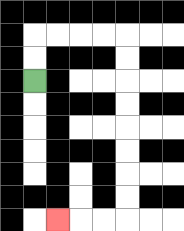{'start': '[1, 3]', 'end': '[2, 9]', 'path_directions': 'U,U,R,R,R,R,D,D,D,D,D,D,D,D,L,L,L', 'path_coordinates': '[[1, 3], [1, 2], [1, 1], [2, 1], [3, 1], [4, 1], [5, 1], [5, 2], [5, 3], [5, 4], [5, 5], [5, 6], [5, 7], [5, 8], [5, 9], [4, 9], [3, 9], [2, 9]]'}